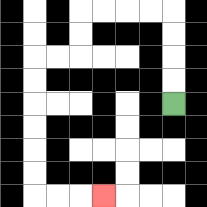{'start': '[7, 4]', 'end': '[4, 8]', 'path_directions': 'U,U,U,U,L,L,L,L,D,D,L,L,D,D,D,D,D,D,R,R,R', 'path_coordinates': '[[7, 4], [7, 3], [7, 2], [7, 1], [7, 0], [6, 0], [5, 0], [4, 0], [3, 0], [3, 1], [3, 2], [2, 2], [1, 2], [1, 3], [1, 4], [1, 5], [1, 6], [1, 7], [1, 8], [2, 8], [3, 8], [4, 8]]'}